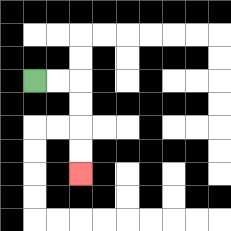{'start': '[1, 3]', 'end': '[3, 7]', 'path_directions': 'R,R,D,D,D,D', 'path_coordinates': '[[1, 3], [2, 3], [3, 3], [3, 4], [3, 5], [3, 6], [3, 7]]'}